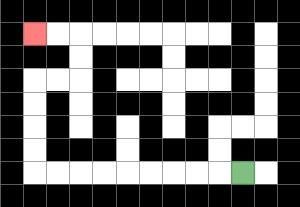{'start': '[10, 7]', 'end': '[1, 1]', 'path_directions': 'L,L,L,L,L,L,L,L,L,U,U,U,U,R,R,U,U,L,L', 'path_coordinates': '[[10, 7], [9, 7], [8, 7], [7, 7], [6, 7], [5, 7], [4, 7], [3, 7], [2, 7], [1, 7], [1, 6], [1, 5], [1, 4], [1, 3], [2, 3], [3, 3], [3, 2], [3, 1], [2, 1], [1, 1]]'}